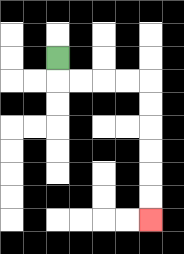{'start': '[2, 2]', 'end': '[6, 9]', 'path_directions': 'D,R,R,R,R,D,D,D,D,D,D', 'path_coordinates': '[[2, 2], [2, 3], [3, 3], [4, 3], [5, 3], [6, 3], [6, 4], [6, 5], [6, 6], [6, 7], [6, 8], [6, 9]]'}